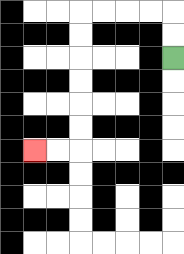{'start': '[7, 2]', 'end': '[1, 6]', 'path_directions': 'U,U,L,L,L,L,D,D,D,D,D,D,L,L', 'path_coordinates': '[[7, 2], [7, 1], [7, 0], [6, 0], [5, 0], [4, 0], [3, 0], [3, 1], [3, 2], [3, 3], [3, 4], [3, 5], [3, 6], [2, 6], [1, 6]]'}